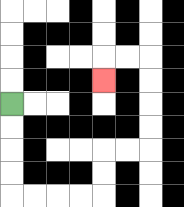{'start': '[0, 4]', 'end': '[4, 3]', 'path_directions': 'D,D,D,D,R,R,R,R,U,U,R,R,U,U,U,U,L,L,D', 'path_coordinates': '[[0, 4], [0, 5], [0, 6], [0, 7], [0, 8], [1, 8], [2, 8], [3, 8], [4, 8], [4, 7], [4, 6], [5, 6], [6, 6], [6, 5], [6, 4], [6, 3], [6, 2], [5, 2], [4, 2], [4, 3]]'}